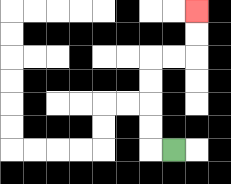{'start': '[7, 6]', 'end': '[8, 0]', 'path_directions': 'L,U,U,U,U,R,R,U,U', 'path_coordinates': '[[7, 6], [6, 6], [6, 5], [6, 4], [6, 3], [6, 2], [7, 2], [8, 2], [8, 1], [8, 0]]'}